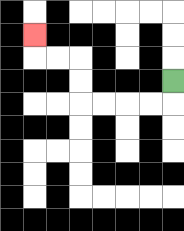{'start': '[7, 3]', 'end': '[1, 1]', 'path_directions': 'D,L,L,L,L,U,U,L,L,U', 'path_coordinates': '[[7, 3], [7, 4], [6, 4], [5, 4], [4, 4], [3, 4], [3, 3], [3, 2], [2, 2], [1, 2], [1, 1]]'}